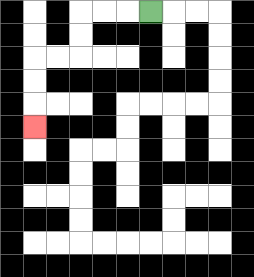{'start': '[6, 0]', 'end': '[1, 5]', 'path_directions': 'L,L,L,D,D,L,L,D,D,D', 'path_coordinates': '[[6, 0], [5, 0], [4, 0], [3, 0], [3, 1], [3, 2], [2, 2], [1, 2], [1, 3], [1, 4], [1, 5]]'}